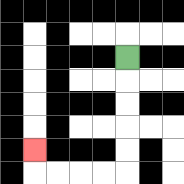{'start': '[5, 2]', 'end': '[1, 6]', 'path_directions': 'D,D,D,D,D,L,L,L,L,U', 'path_coordinates': '[[5, 2], [5, 3], [5, 4], [5, 5], [5, 6], [5, 7], [4, 7], [3, 7], [2, 7], [1, 7], [1, 6]]'}